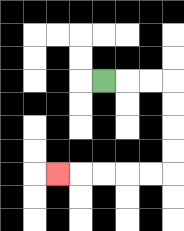{'start': '[4, 3]', 'end': '[2, 7]', 'path_directions': 'R,R,R,D,D,D,D,L,L,L,L,L', 'path_coordinates': '[[4, 3], [5, 3], [6, 3], [7, 3], [7, 4], [7, 5], [7, 6], [7, 7], [6, 7], [5, 7], [4, 7], [3, 7], [2, 7]]'}